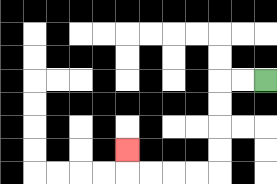{'start': '[11, 3]', 'end': '[5, 6]', 'path_directions': 'L,L,D,D,D,D,L,L,L,L,U', 'path_coordinates': '[[11, 3], [10, 3], [9, 3], [9, 4], [9, 5], [9, 6], [9, 7], [8, 7], [7, 7], [6, 7], [5, 7], [5, 6]]'}